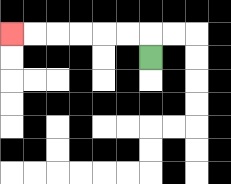{'start': '[6, 2]', 'end': '[0, 1]', 'path_directions': 'U,L,L,L,L,L,L', 'path_coordinates': '[[6, 2], [6, 1], [5, 1], [4, 1], [3, 1], [2, 1], [1, 1], [0, 1]]'}